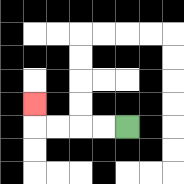{'start': '[5, 5]', 'end': '[1, 4]', 'path_directions': 'L,L,L,L,U', 'path_coordinates': '[[5, 5], [4, 5], [3, 5], [2, 5], [1, 5], [1, 4]]'}